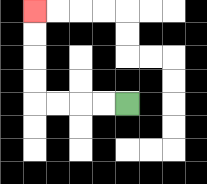{'start': '[5, 4]', 'end': '[1, 0]', 'path_directions': 'L,L,L,L,U,U,U,U', 'path_coordinates': '[[5, 4], [4, 4], [3, 4], [2, 4], [1, 4], [1, 3], [1, 2], [1, 1], [1, 0]]'}